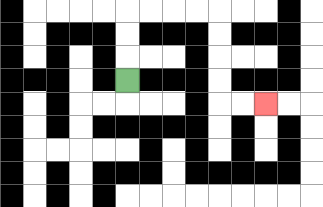{'start': '[5, 3]', 'end': '[11, 4]', 'path_directions': 'U,U,U,R,R,R,R,D,D,D,D,R,R', 'path_coordinates': '[[5, 3], [5, 2], [5, 1], [5, 0], [6, 0], [7, 0], [8, 0], [9, 0], [9, 1], [9, 2], [9, 3], [9, 4], [10, 4], [11, 4]]'}